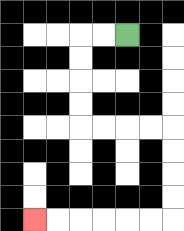{'start': '[5, 1]', 'end': '[1, 9]', 'path_directions': 'L,L,D,D,D,D,R,R,R,R,D,D,D,D,L,L,L,L,L,L', 'path_coordinates': '[[5, 1], [4, 1], [3, 1], [3, 2], [3, 3], [3, 4], [3, 5], [4, 5], [5, 5], [6, 5], [7, 5], [7, 6], [7, 7], [7, 8], [7, 9], [6, 9], [5, 9], [4, 9], [3, 9], [2, 9], [1, 9]]'}